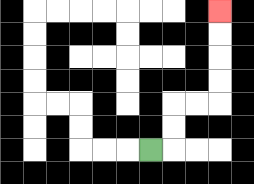{'start': '[6, 6]', 'end': '[9, 0]', 'path_directions': 'R,U,U,R,R,U,U,U,U', 'path_coordinates': '[[6, 6], [7, 6], [7, 5], [7, 4], [8, 4], [9, 4], [9, 3], [9, 2], [9, 1], [9, 0]]'}